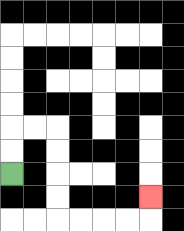{'start': '[0, 7]', 'end': '[6, 8]', 'path_directions': 'U,U,R,R,D,D,D,D,R,R,R,R,U', 'path_coordinates': '[[0, 7], [0, 6], [0, 5], [1, 5], [2, 5], [2, 6], [2, 7], [2, 8], [2, 9], [3, 9], [4, 9], [5, 9], [6, 9], [6, 8]]'}